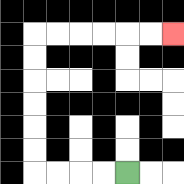{'start': '[5, 7]', 'end': '[7, 1]', 'path_directions': 'L,L,L,L,U,U,U,U,U,U,R,R,R,R,R,R', 'path_coordinates': '[[5, 7], [4, 7], [3, 7], [2, 7], [1, 7], [1, 6], [1, 5], [1, 4], [1, 3], [1, 2], [1, 1], [2, 1], [3, 1], [4, 1], [5, 1], [6, 1], [7, 1]]'}